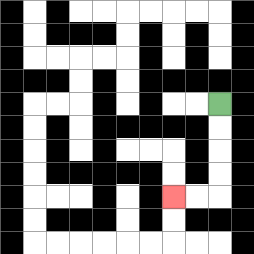{'start': '[9, 4]', 'end': '[7, 8]', 'path_directions': 'D,D,D,D,L,L', 'path_coordinates': '[[9, 4], [9, 5], [9, 6], [9, 7], [9, 8], [8, 8], [7, 8]]'}